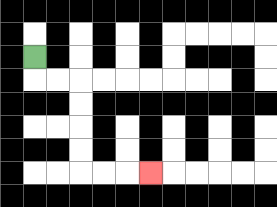{'start': '[1, 2]', 'end': '[6, 7]', 'path_directions': 'D,R,R,D,D,D,D,R,R,R', 'path_coordinates': '[[1, 2], [1, 3], [2, 3], [3, 3], [3, 4], [3, 5], [3, 6], [3, 7], [4, 7], [5, 7], [6, 7]]'}